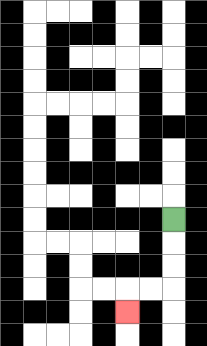{'start': '[7, 9]', 'end': '[5, 13]', 'path_directions': 'D,D,D,L,L,D', 'path_coordinates': '[[7, 9], [7, 10], [7, 11], [7, 12], [6, 12], [5, 12], [5, 13]]'}